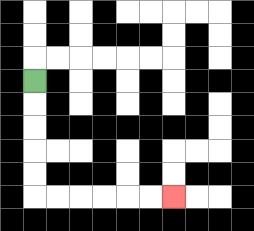{'start': '[1, 3]', 'end': '[7, 8]', 'path_directions': 'D,D,D,D,D,R,R,R,R,R,R', 'path_coordinates': '[[1, 3], [1, 4], [1, 5], [1, 6], [1, 7], [1, 8], [2, 8], [3, 8], [4, 8], [5, 8], [6, 8], [7, 8]]'}